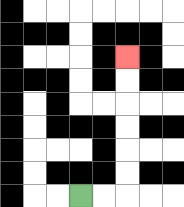{'start': '[3, 8]', 'end': '[5, 2]', 'path_directions': 'R,R,U,U,U,U,U,U', 'path_coordinates': '[[3, 8], [4, 8], [5, 8], [5, 7], [5, 6], [5, 5], [5, 4], [5, 3], [5, 2]]'}